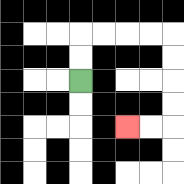{'start': '[3, 3]', 'end': '[5, 5]', 'path_directions': 'U,U,R,R,R,R,D,D,D,D,L,L', 'path_coordinates': '[[3, 3], [3, 2], [3, 1], [4, 1], [5, 1], [6, 1], [7, 1], [7, 2], [7, 3], [7, 4], [7, 5], [6, 5], [5, 5]]'}